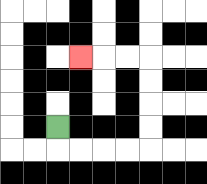{'start': '[2, 5]', 'end': '[3, 2]', 'path_directions': 'D,R,R,R,R,U,U,U,U,L,L,L', 'path_coordinates': '[[2, 5], [2, 6], [3, 6], [4, 6], [5, 6], [6, 6], [6, 5], [6, 4], [6, 3], [6, 2], [5, 2], [4, 2], [3, 2]]'}